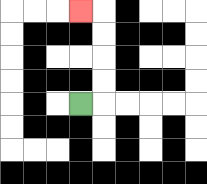{'start': '[3, 4]', 'end': '[3, 0]', 'path_directions': 'R,U,U,U,U,L', 'path_coordinates': '[[3, 4], [4, 4], [4, 3], [4, 2], [4, 1], [4, 0], [3, 0]]'}